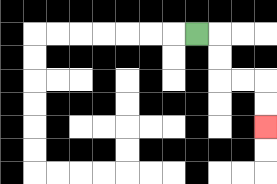{'start': '[8, 1]', 'end': '[11, 5]', 'path_directions': 'R,D,D,R,R,D,D', 'path_coordinates': '[[8, 1], [9, 1], [9, 2], [9, 3], [10, 3], [11, 3], [11, 4], [11, 5]]'}